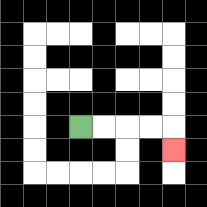{'start': '[3, 5]', 'end': '[7, 6]', 'path_directions': 'R,R,R,R,D', 'path_coordinates': '[[3, 5], [4, 5], [5, 5], [6, 5], [7, 5], [7, 6]]'}